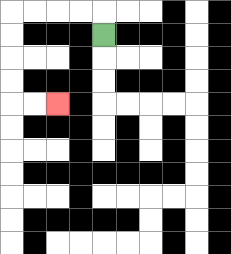{'start': '[4, 1]', 'end': '[2, 4]', 'path_directions': 'U,L,L,L,L,D,D,D,D,R,R', 'path_coordinates': '[[4, 1], [4, 0], [3, 0], [2, 0], [1, 0], [0, 0], [0, 1], [0, 2], [0, 3], [0, 4], [1, 4], [2, 4]]'}